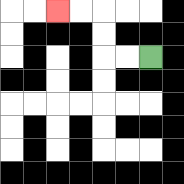{'start': '[6, 2]', 'end': '[2, 0]', 'path_directions': 'L,L,U,U,L,L', 'path_coordinates': '[[6, 2], [5, 2], [4, 2], [4, 1], [4, 0], [3, 0], [2, 0]]'}